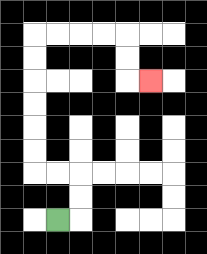{'start': '[2, 9]', 'end': '[6, 3]', 'path_directions': 'R,U,U,L,L,U,U,U,U,U,U,R,R,R,R,D,D,R', 'path_coordinates': '[[2, 9], [3, 9], [3, 8], [3, 7], [2, 7], [1, 7], [1, 6], [1, 5], [1, 4], [1, 3], [1, 2], [1, 1], [2, 1], [3, 1], [4, 1], [5, 1], [5, 2], [5, 3], [6, 3]]'}